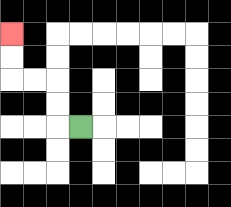{'start': '[3, 5]', 'end': '[0, 1]', 'path_directions': 'L,U,U,L,L,U,U', 'path_coordinates': '[[3, 5], [2, 5], [2, 4], [2, 3], [1, 3], [0, 3], [0, 2], [0, 1]]'}